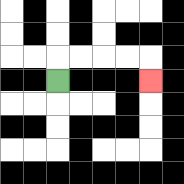{'start': '[2, 3]', 'end': '[6, 3]', 'path_directions': 'U,R,R,R,R,D', 'path_coordinates': '[[2, 3], [2, 2], [3, 2], [4, 2], [5, 2], [6, 2], [6, 3]]'}